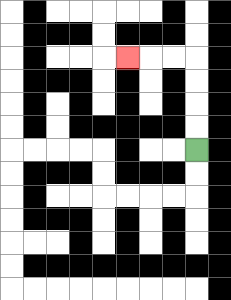{'start': '[8, 6]', 'end': '[5, 2]', 'path_directions': 'U,U,U,U,L,L,L', 'path_coordinates': '[[8, 6], [8, 5], [8, 4], [8, 3], [8, 2], [7, 2], [6, 2], [5, 2]]'}